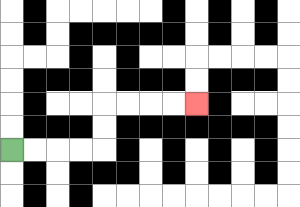{'start': '[0, 6]', 'end': '[8, 4]', 'path_directions': 'R,R,R,R,U,U,R,R,R,R', 'path_coordinates': '[[0, 6], [1, 6], [2, 6], [3, 6], [4, 6], [4, 5], [4, 4], [5, 4], [6, 4], [7, 4], [8, 4]]'}